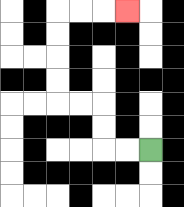{'start': '[6, 6]', 'end': '[5, 0]', 'path_directions': 'L,L,U,U,L,L,U,U,U,U,R,R,R', 'path_coordinates': '[[6, 6], [5, 6], [4, 6], [4, 5], [4, 4], [3, 4], [2, 4], [2, 3], [2, 2], [2, 1], [2, 0], [3, 0], [4, 0], [5, 0]]'}